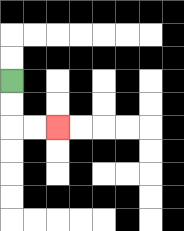{'start': '[0, 3]', 'end': '[2, 5]', 'path_directions': 'D,D,R,R', 'path_coordinates': '[[0, 3], [0, 4], [0, 5], [1, 5], [2, 5]]'}